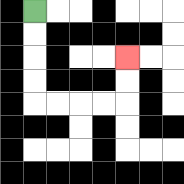{'start': '[1, 0]', 'end': '[5, 2]', 'path_directions': 'D,D,D,D,R,R,R,R,U,U', 'path_coordinates': '[[1, 0], [1, 1], [1, 2], [1, 3], [1, 4], [2, 4], [3, 4], [4, 4], [5, 4], [5, 3], [5, 2]]'}